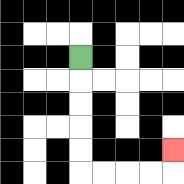{'start': '[3, 2]', 'end': '[7, 6]', 'path_directions': 'D,D,D,D,D,R,R,R,R,U', 'path_coordinates': '[[3, 2], [3, 3], [3, 4], [3, 5], [3, 6], [3, 7], [4, 7], [5, 7], [6, 7], [7, 7], [7, 6]]'}